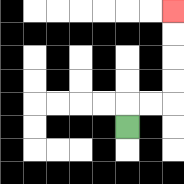{'start': '[5, 5]', 'end': '[7, 0]', 'path_directions': 'U,R,R,U,U,U,U', 'path_coordinates': '[[5, 5], [5, 4], [6, 4], [7, 4], [7, 3], [7, 2], [7, 1], [7, 0]]'}